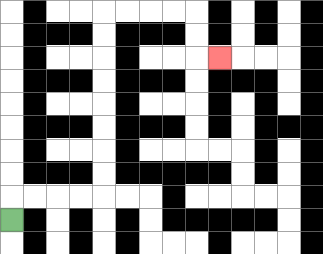{'start': '[0, 9]', 'end': '[9, 2]', 'path_directions': 'U,R,R,R,R,U,U,U,U,U,U,U,U,R,R,R,R,D,D,R', 'path_coordinates': '[[0, 9], [0, 8], [1, 8], [2, 8], [3, 8], [4, 8], [4, 7], [4, 6], [4, 5], [4, 4], [4, 3], [4, 2], [4, 1], [4, 0], [5, 0], [6, 0], [7, 0], [8, 0], [8, 1], [8, 2], [9, 2]]'}